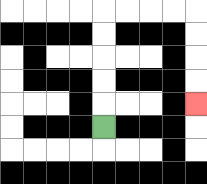{'start': '[4, 5]', 'end': '[8, 4]', 'path_directions': 'U,U,U,U,U,R,R,R,R,D,D,D,D', 'path_coordinates': '[[4, 5], [4, 4], [4, 3], [4, 2], [4, 1], [4, 0], [5, 0], [6, 0], [7, 0], [8, 0], [8, 1], [8, 2], [8, 3], [8, 4]]'}